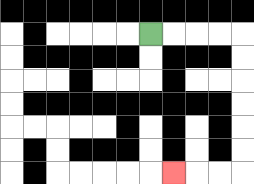{'start': '[6, 1]', 'end': '[7, 7]', 'path_directions': 'R,R,R,R,D,D,D,D,D,D,L,L,L', 'path_coordinates': '[[6, 1], [7, 1], [8, 1], [9, 1], [10, 1], [10, 2], [10, 3], [10, 4], [10, 5], [10, 6], [10, 7], [9, 7], [8, 7], [7, 7]]'}